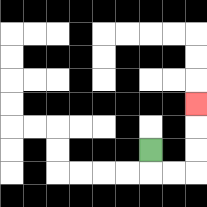{'start': '[6, 6]', 'end': '[8, 4]', 'path_directions': 'D,R,R,U,U,U', 'path_coordinates': '[[6, 6], [6, 7], [7, 7], [8, 7], [8, 6], [8, 5], [8, 4]]'}